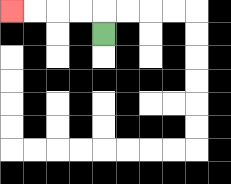{'start': '[4, 1]', 'end': '[0, 0]', 'path_directions': 'U,L,L,L,L', 'path_coordinates': '[[4, 1], [4, 0], [3, 0], [2, 0], [1, 0], [0, 0]]'}